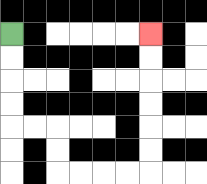{'start': '[0, 1]', 'end': '[6, 1]', 'path_directions': 'D,D,D,D,R,R,D,D,R,R,R,R,U,U,U,U,U,U', 'path_coordinates': '[[0, 1], [0, 2], [0, 3], [0, 4], [0, 5], [1, 5], [2, 5], [2, 6], [2, 7], [3, 7], [4, 7], [5, 7], [6, 7], [6, 6], [6, 5], [6, 4], [6, 3], [6, 2], [6, 1]]'}